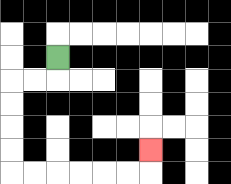{'start': '[2, 2]', 'end': '[6, 6]', 'path_directions': 'D,L,L,D,D,D,D,R,R,R,R,R,R,U', 'path_coordinates': '[[2, 2], [2, 3], [1, 3], [0, 3], [0, 4], [0, 5], [0, 6], [0, 7], [1, 7], [2, 7], [3, 7], [4, 7], [5, 7], [6, 7], [6, 6]]'}